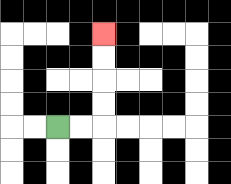{'start': '[2, 5]', 'end': '[4, 1]', 'path_directions': 'R,R,U,U,U,U', 'path_coordinates': '[[2, 5], [3, 5], [4, 5], [4, 4], [4, 3], [4, 2], [4, 1]]'}